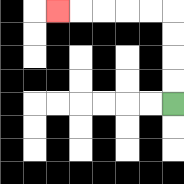{'start': '[7, 4]', 'end': '[2, 0]', 'path_directions': 'U,U,U,U,L,L,L,L,L', 'path_coordinates': '[[7, 4], [7, 3], [7, 2], [7, 1], [7, 0], [6, 0], [5, 0], [4, 0], [3, 0], [2, 0]]'}